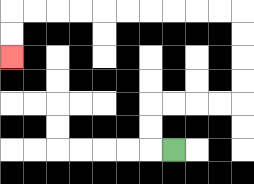{'start': '[7, 6]', 'end': '[0, 2]', 'path_directions': 'L,U,U,R,R,R,R,U,U,U,U,L,L,L,L,L,L,L,L,L,L,D,D', 'path_coordinates': '[[7, 6], [6, 6], [6, 5], [6, 4], [7, 4], [8, 4], [9, 4], [10, 4], [10, 3], [10, 2], [10, 1], [10, 0], [9, 0], [8, 0], [7, 0], [6, 0], [5, 0], [4, 0], [3, 0], [2, 0], [1, 0], [0, 0], [0, 1], [0, 2]]'}